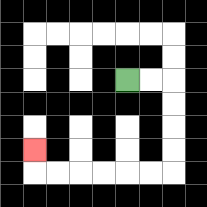{'start': '[5, 3]', 'end': '[1, 6]', 'path_directions': 'R,R,D,D,D,D,L,L,L,L,L,L,U', 'path_coordinates': '[[5, 3], [6, 3], [7, 3], [7, 4], [7, 5], [7, 6], [7, 7], [6, 7], [5, 7], [4, 7], [3, 7], [2, 7], [1, 7], [1, 6]]'}